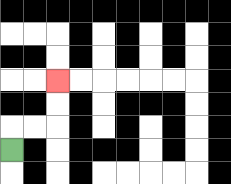{'start': '[0, 6]', 'end': '[2, 3]', 'path_directions': 'U,R,R,U,U', 'path_coordinates': '[[0, 6], [0, 5], [1, 5], [2, 5], [2, 4], [2, 3]]'}